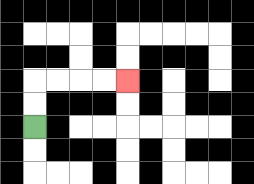{'start': '[1, 5]', 'end': '[5, 3]', 'path_directions': 'U,U,R,R,R,R', 'path_coordinates': '[[1, 5], [1, 4], [1, 3], [2, 3], [3, 3], [4, 3], [5, 3]]'}